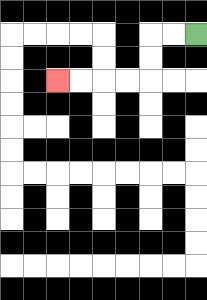{'start': '[8, 1]', 'end': '[2, 3]', 'path_directions': 'L,L,D,D,L,L,L,L', 'path_coordinates': '[[8, 1], [7, 1], [6, 1], [6, 2], [6, 3], [5, 3], [4, 3], [3, 3], [2, 3]]'}